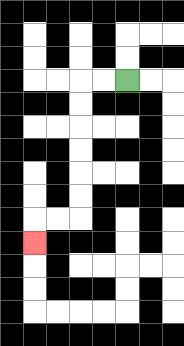{'start': '[5, 3]', 'end': '[1, 10]', 'path_directions': 'L,L,D,D,D,D,D,D,L,L,D', 'path_coordinates': '[[5, 3], [4, 3], [3, 3], [3, 4], [3, 5], [3, 6], [3, 7], [3, 8], [3, 9], [2, 9], [1, 9], [1, 10]]'}